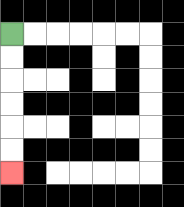{'start': '[0, 1]', 'end': '[0, 7]', 'path_directions': 'D,D,D,D,D,D', 'path_coordinates': '[[0, 1], [0, 2], [0, 3], [0, 4], [0, 5], [0, 6], [0, 7]]'}